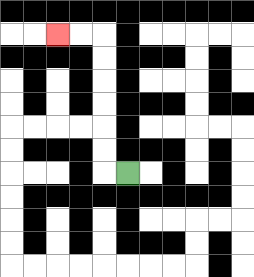{'start': '[5, 7]', 'end': '[2, 1]', 'path_directions': 'L,U,U,U,U,U,U,L,L', 'path_coordinates': '[[5, 7], [4, 7], [4, 6], [4, 5], [4, 4], [4, 3], [4, 2], [4, 1], [3, 1], [2, 1]]'}